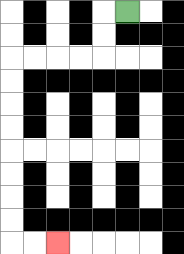{'start': '[5, 0]', 'end': '[2, 10]', 'path_directions': 'L,D,D,L,L,L,L,D,D,D,D,D,D,D,D,R,R', 'path_coordinates': '[[5, 0], [4, 0], [4, 1], [4, 2], [3, 2], [2, 2], [1, 2], [0, 2], [0, 3], [0, 4], [0, 5], [0, 6], [0, 7], [0, 8], [0, 9], [0, 10], [1, 10], [2, 10]]'}